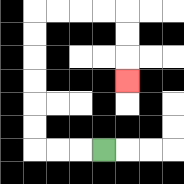{'start': '[4, 6]', 'end': '[5, 3]', 'path_directions': 'L,L,L,U,U,U,U,U,U,R,R,R,R,D,D,D', 'path_coordinates': '[[4, 6], [3, 6], [2, 6], [1, 6], [1, 5], [1, 4], [1, 3], [1, 2], [1, 1], [1, 0], [2, 0], [3, 0], [4, 0], [5, 0], [5, 1], [5, 2], [5, 3]]'}